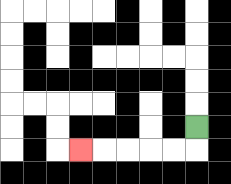{'start': '[8, 5]', 'end': '[3, 6]', 'path_directions': 'D,L,L,L,L,L', 'path_coordinates': '[[8, 5], [8, 6], [7, 6], [6, 6], [5, 6], [4, 6], [3, 6]]'}